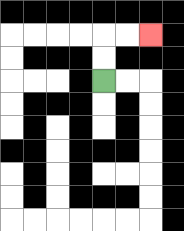{'start': '[4, 3]', 'end': '[6, 1]', 'path_directions': 'U,U,R,R', 'path_coordinates': '[[4, 3], [4, 2], [4, 1], [5, 1], [6, 1]]'}